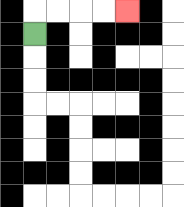{'start': '[1, 1]', 'end': '[5, 0]', 'path_directions': 'U,R,R,R,R', 'path_coordinates': '[[1, 1], [1, 0], [2, 0], [3, 0], [4, 0], [5, 0]]'}